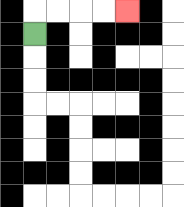{'start': '[1, 1]', 'end': '[5, 0]', 'path_directions': 'U,R,R,R,R', 'path_coordinates': '[[1, 1], [1, 0], [2, 0], [3, 0], [4, 0], [5, 0]]'}